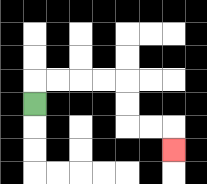{'start': '[1, 4]', 'end': '[7, 6]', 'path_directions': 'U,R,R,R,R,D,D,R,R,D', 'path_coordinates': '[[1, 4], [1, 3], [2, 3], [3, 3], [4, 3], [5, 3], [5, 4], [5, 5], [6, 5], [7, 5], [7, 6]]'}